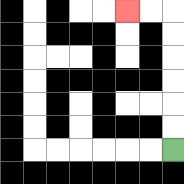{'start': '[7, 6]', 'end': '[5, 0]', 'path_directions': 'U,U,U,U,U,U,L,L', 'path_coordinates': '[[7, 6], [7, 5], [7, 4], [7, 3], [7, 2], [7, 1], [7, 0], [6, 0], [5, 0]]'}